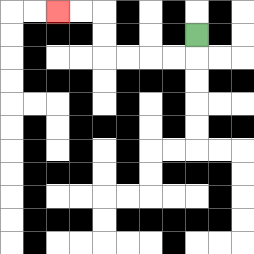{'start': '[8, 1]', 'end': '[2, 0]', 'path_directions': 'D,L,L,L,L,U,U,L,L', 'path_coordinates': '[[8, 1], [8, 2], [7, 2], [6, 2], [5, 2], [4, 2], [4, 1], [4, 0], [3, 0], [2, 0]]'}